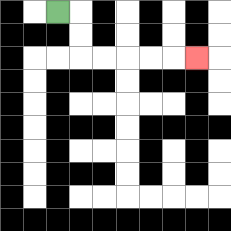{'start': '[2, 0]', 'end': '[8, 2]', 'path_directions': 'R,D,D,R,R,R,R,R', 'path_coordinates': '[[2, 0], [3, 0], [3, 1], [3, 2], [4, 2], [5, 2], [6, 2], [7, 2], [8, 2]]'}